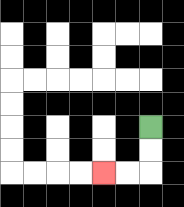{'start': '[6, 5]', 'end': '[4, 7]', 'path_directions': 'D,D,L,L', 'path_coordinates': '[[6, 5], [6, 6], [6, 7], [5, 7], [4, 7]]'}